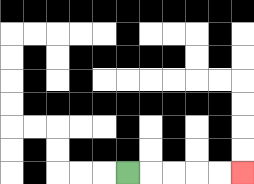{'start': '[5, 7]', 'end': '[10, 7]', 'path_directions': 'R,R,R,R,R', 'path_coordinates': '[[5, 7], [6, 7], [7, 7], [8, 7], [9, 7], [10, 7]]'}